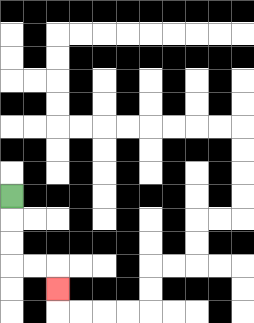{'start': '[0, 8]', 'end': '[2, 12]', 'path_directions': 'D,D,D,R,R,D', 'path_coordinates': '[[0, 8], [0, 9], [0, 10], [0, 11], [1, 11], [2, 11], [2, 12]]'}